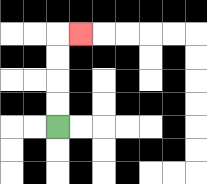{'start': '[2, 5]', 'end': '[3, 1]', 'path_directions': 'U,U,U,U,R', 'path_coordinates': '[[2, 5], [2, 4], [2, 3], [2, 2], [2, 1], [3, 1]]'}